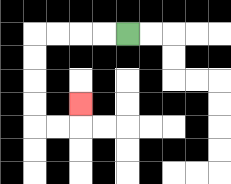{'start': '[5, 1]', 'end': '[3, 4]', 'path_directions': 'L,L,L,L,D,D,D,D,R,R,U', 'path_coordinates': '[[5, 1], [4, 1], [3, 1], [2, 1], [1, 1], [1, 2], [1, 3], [1, 4], [1, 5], [2, 5], [3, 5], [3, 4]]'}